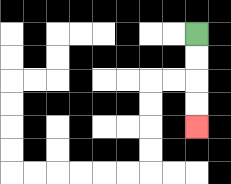{'start': '[8, 1]', 'end': '[8, 5]', 'path_directions': 'D,D,D,D', 'path_coordinates': '[[8, 1], [8, 2], [8, 3], [8, 4], [8, 5]]'}